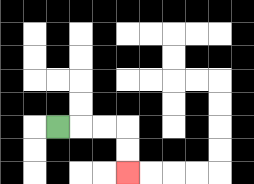{'start': '[2, 5]', 'end': '[5, 7]', 'path_directions': 'R,R,R,D,D', 'path_coordinates': '[[2, 5], [3, 5], [4, 5], [5, 5], [5, 6], [5, 7]]'}